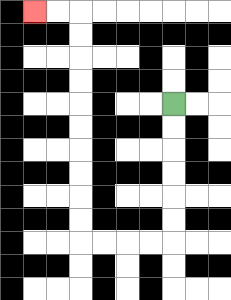{'start': '[7, 4]', 'end': '[1, 0]', 'path_directions': 'D,D,D,D,D,D,L,L,L,L,U,U,U,U,U,U,U,U,U,U,L,L', 'path_coordinates': '[[7, 4], [7, 5], [7, 6], [7, 7], [7, 8], [7, 9], [7, 10], [6, 10], [5, 10], [4, 10], [3, 10], [3, 9], [3, 8], [3, 7], [3, 6], [3, 5], [3, 4], [3, 3], [3, 2], [3, 1], [3, 0], [2, 0], [1, 0]]'}